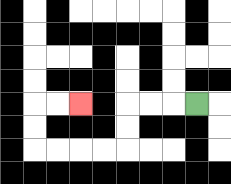{'start': '[8, 4]', 'end': '[3, 4]', 'path_directions': 'L,L,L,D,D,L,L,L,L,U,U,R,R', 'path_coordinates': '[[8, 4], [7, 4], [6, 4], [5, 4], [5, 5], [5, 6], [4, 6], [3, 6], [2, 6], [1, 6], [1, 5], [1, 4], [2, 4], [3, 4]]'}